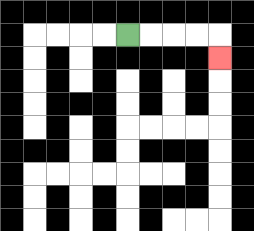{'start': '[5, 1]', 'end': '[9, 2]', 'path_directions': 'R,R,R,R,D', 'path_coordinates': '[[5, 1], [6, 1], [7, 1], [8, 1], [9, 1], [9, 2]]'}